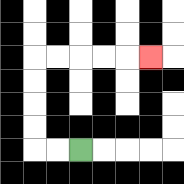{'start': '[3, 6]', 'end': '[6, 2]', 'path_directions': 'L,L,U,U,U,U,R,R,R,R,R', 'path_coordinates': '[[3, 6], [2, 6], [1, 6], [1, 5], [1, 4], [1, 3], [1, 2], [2, 2], [3, 2], [4, 2], [5, 2], [6, 2]]'}